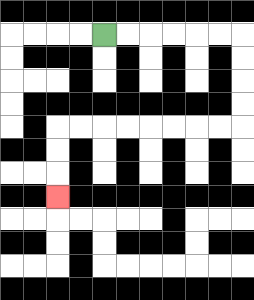{'start': '[4, 1]', 'end': '[2, 8]', 'path_directions': 'R,R,R,R,R,R,D,D,D,D,L,L,L,L,L,L,L,L,D,D,D', 'path_coordinates': '[[4, 1], [5, 1], [6, 1], [7, 1], [8, 1], [9, 1], [10, 1], [10, 2], [10, 3], [10, 4], [10, 5], [9, 5], [8, 5], [7, 5], [6, 5], [5, 5], [4, 5], [3, 5], [2, 5], [2, 6], [2, 7], [2, 8]]'}